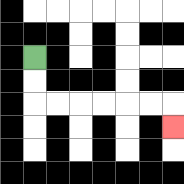{'start': '[1, 2]', 'end': '[7, 5]', 'path_directions': 'D,D,R,R,R,R,R,R,D', 'path_coordinates': '[[1, 2], [1, 3], [1, 4], [2, 4], [3, 4], [4, 4], [5, 4], [6, 4], [7, 4], [7, 5]]'}